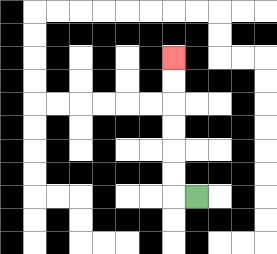{'start': '[8, 8]', 'end': '[7, 2]', 'path_directions': 'L,U,U,U,U,U,U', 'path_coordinates': '[[8, 8], [7, 8], [7, 7], [7, 6], [7, 5], [7, 4], [7, 3], [7, 2]]'}